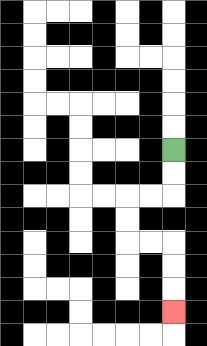{'start': '[7, 6]', 'end': '[7, 13]', 'path_directions': 'D,D,L,L,D,D,R,R,D,D,D', 'path_coordinates': '[[7, 6], [7, 7], [7, 8], [6, 8], [5, 8], [5, 9], [5, 10], [6, 10], [7, 10], [7, 11], [7, 12], [7, 13]]'}